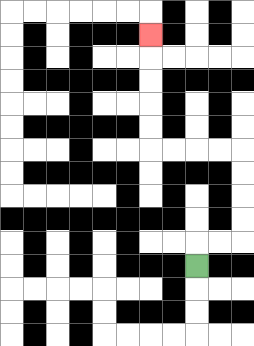{'start': '[8, 11]', 'end': '[6, 1]', 'path_directions': 'U,R,R,U,U,U,U,L,L,L,L,U,U,U,U,U', 'path_coordinates': '[[8, 11], [8, 10], [9, 10], [10, 10], [10, 9], [10, 8], [10, 7], [10, 6], [9, 6], [8, 6], [7, 6], [6, 6], [6, 5], [6, 4], [6, 3], [6, 2], [6, 1]]'}